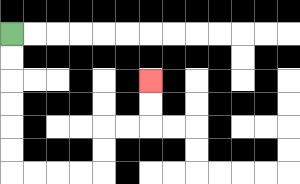{'start': '[0, 1]', 'end': '[6, 3]', 'path_directions': 'D,D,D,D,D,D,R,R,R,R,U,U,R,R,U,U', 'path_coordinates': '[[0, 1], [0, 2], [0, 3], [0, 4], [0, 5], [0, 6], [0, 7], [1, 7], [2, 7], [3, 7], [4, 7], [4, 6], [4, 5], [5, 5], [6, 5], [6, 4], [6, 3]]'}